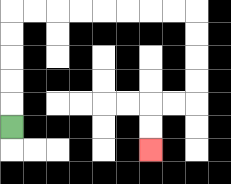{'start': '[0, 5]', 'end': '[6, 6]', 'path_directions': 'U,U,U,U,U,R,R,R,R,R,R,R,R,D,D,D,D,L,L,D,D', 'path_coordinates': '[[0, 5], [0, 4], [0, 3], [0, 2], [0, 1], [0, 0], [1, 0], [2, 0], [3, 0], [4, 0], [5, 0], [6, 0], [7, 0], [8, 0], [8, 1], [8, 2], [8, 3], [8, 4], [7, 4], [6, 4], [6, 5], [6, 6]]'}